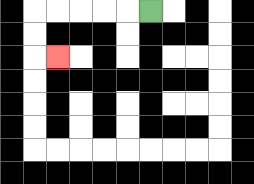{'start': '[6, 0]', 'end': '[2, 2]', 'path_directions': 'L,L,L,L,L,D,D,R', 'path_coordinates': '[[6, 0], [5, 0], [4, 0], [3, 0], [2, 0], [1, 0], [1, 1], [1, 2], [2, 2]]'}